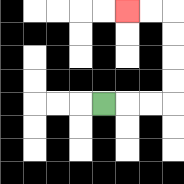{'start': '[4, 4]', 'end': '[5, 0]', 'path_directions': 'R,R,R,U,U,U,U,L,L', 'path_coordinates': '[[4, 4], [5, 4], [6, 4], [7, 4], [7, 3], [7, 2], [7, 1], [7, 0], [6, 0], [5, 0]]'}